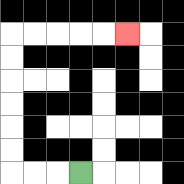{'start': '[3, 7]', 'end': '[5, 1]', 'path_directions': 'L,L,L,U,U,U,U,U,U,R,R,R,R,R', 'path_coordinates': '[[3, 7], [2, 7], [1, 7], [0, 7], [0, 6], [0, 5], [0, 4], [0, 3], [0, 2], [0, 1], [1, 1], [2, 1], [3, 1], [4, 1], [5, 1]]'}